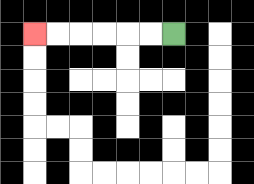{'start': '[7, 1]', 'end': '[1, 1]', 'path_directions': 'L,L,L,L,L,L', 'path_coordinates': '[[7, 1], [6, 1], [5, 1], [4, 1], [3, 1], [2, 1], [1, 1]]'}